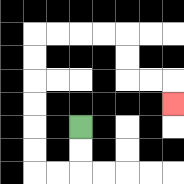{'start': '[3, 5]', 'end': '[7, 4]', 'path_directions': 'D,D,L,L,U,U,U,U,U,U,R,R,R,R,D,D,R,R,D', 'path_coordinates': '[[3, 5], [3, 6], [3, 7], [2, 7], [1, 7], [1, 6], [1, 5], [1, 4], [1, 3], [1, 2], [1, 1], [2, 1], [3, 1], [4, 1], [5, 1], [5, 2], [5, 3], [6, 3], [7, 3], [7, 4]]'}